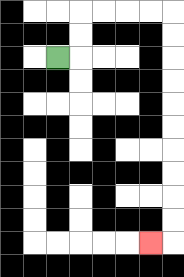{'start': '[2, 2]', 'end': '[6, 10]', 'path_directions': 'R,U,U,R,R,R,R,D,D,D,D,D,D,D,D,D,D,L', 'path_coordinates': '[[2, 2], [3, 2], [3, 1], [3, 0], [4, 0], [5, 0], [6, 0], [7, 0], [7, 1], [7, 2], [7, 3], [7, 4], [7, 5], [7, 6], [7, 7], [7, 8], [7, 9], [7, 10], [6, 10]]'}